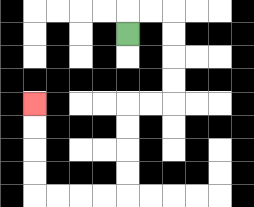{'start': '[5, 1]', 'end': '[1, 4]', 'path_directions': 'U,R,R,D,D,D,D,L,L,D,D,D,D,L,L,L,L,U,U,U,U', 'path_coordinates': '[[5, 1], [5, 0], [6, 0], [7, 0], [7, 1], [7, 2], [7, 3], [7, 4], [6, 4], [5, 4], [5, 5], [5, 6], [5, 7], [5, 8], [4, 8], [3, 8], [2, 8], [1, 8], [1, 7], [1, 6], [1, 5], [1, 4]]'}